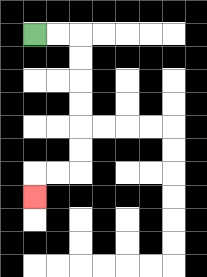{'start': '[1, 1]', 'end': '[1, 8]', 'path_directions': 'R,R,D,D,D,D,D,D,L,L,D', 'path_coordinates': '[[1, 1], [2, 1], [3, 1], [3, 2], [3, 3], [3, 4], [3, 5], [3, 6], [3, 7], [2, 7], [1, 7], [1, 8]]'}